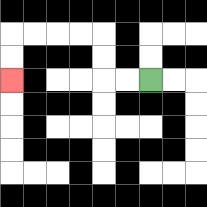{'start': '[6, 3]', 'end': '[0, 3]', 'path_directions': 'L,L,U,U,L,L,L,L,D,D', 'path_coordinates': '[[6, 3], [5, 3], [4, 3], [4, 2], [4, 1], [3, 1], [2, 1], [1, 1], [0, 1], [0, 2], [0, 3]]'}